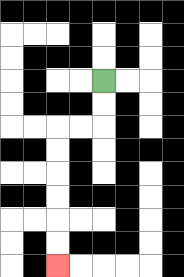{'start': '[4, 3]', 'end': '[2, 11]', 'path_directions': 'D,D,L,L,D,D,D,D,D,D', 'path_coordinates': '[[4, 3], [4, 4], [4, 5], [3, 5], [2, 5], [2, 6], [2, 7], [2, 8], [2, 9], [2, 10], [2, 11]]'}